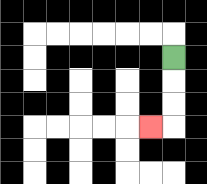{'start': '[7, 2]', 'end': '[6, 5]', 'path_directions': 'D,D,D,L', 'path_coordinates': '[[7, 2], [7, 3], [7, 4], [7, 5], [6, 5]]'}